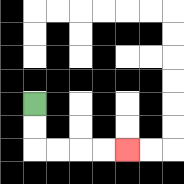{'start': '[1, 4]', 'end': '[5, 6]', 'path_directions': 'D,D,R,R,R,R', 'path_coordinates': '[[1, 4], [1, 5], [1, 6], [2, 6], [3, 6], [4, 6], [5, 6]]'}